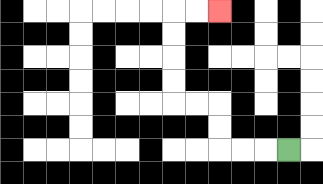{'start': '[12, 6]', 'end': '[9, 0]', 'path_directions': 'L,L,L,U,U,L,L,U,U,U,U,R,R', 'path_coordinates': '[[12, 6], [11, 6], [10, 6], [9, 6], [9, 5], [9, 4], [8, 4], [7, 4], [7, 3], [7, 2], [7, 1], [7, 0], [8, 0], [9, 0]]'}